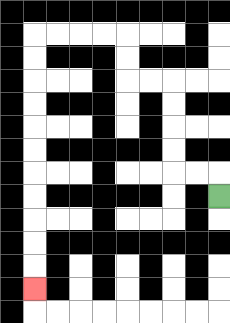{'start': '[9, 8]', 'end': '[1, 12]', 'path_directions': 'U,L,L,U,U,U,U,L,L,U,U,L,L,L,L,D,D,D,D,D,D,D,D,D,D,D', 'path_coordinates': '[[9, 8], [9, 7], [8, 7], [7, 7], [7, 6], [7, 5], [7, 4], [7, 3], [6, 3], [5, 3], [5, 2], [5, 1], [4, 1], [3, 1], [2, 1], [1, 1], [1, 2], [1, 3], [1, 4], [1, 5], [1, 6], [1, 7], [1, 8], [1, 9], [1, 10], [1, 11], [1, 12]]'}